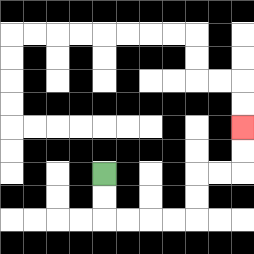{'start': '[4, 7]', 'end': '[10, 5]', 'path_directions': 'D,D,R,R,R,R,U,U,R,R,U,U', 'path_coordinates': '[[4, 7], [4, 8], [4, 9], [5, 9], [6, 9], [7, 9], [8, 9], [8, 8], [8, 7], [9, 7], [10, 7], [10, 6], [10, 5]]'}